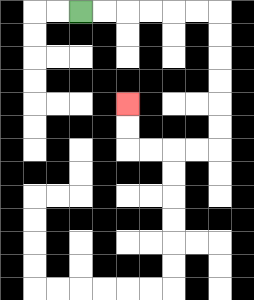{'start': '[3, 0]', 'end': '[5, 4]', 'path_directions': 'R,R,R,R,R,R,D,D,D,D,D,D,L,L,L,L,U,U', 'path_coordinates': '[[3, 0], [4, 0], [5, 0], [6, 0], [7, 0], [8, 0], [9, 0], [9, 1], [9, 2], [9, 3], [9, 4], [9, 5], [9, 6], [8, 6], [7, 6], [6, 6], [5, 6], [5, 5], [5, 4]]'}